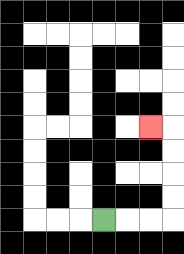{'start': '[4, 9]', 'end': '[6, 5]', 'path_directions': 'R,R,R,U,U,U,U,L', 'path_coordinates': '[[4, 9], [5, 9], [6, 9], [7, 9], [7, 8], [7, 7], [7, 6], [7, 5], [6, 5]]'}